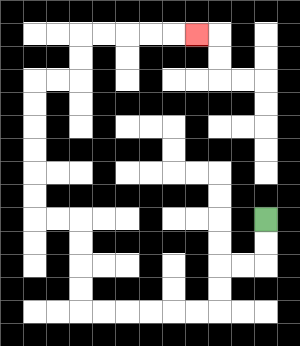{'start': '[11, 9]', 'end': '[8, 1]', 'path_directions': 'D,D,L,L,D,D,L,L,L,L,L,L,U,U,U,U,L,L,U,U,U,U,U,U,R,R,U,U,R,R,R,R,R', 'path_coordinates': '[[11, 9], [11, 10], [11, 11], [10, 11], [9, 11], [9, 12], [9, 13], [8, 13], [7, 13], [6, 13], [5, 13], [4, 13], [3, 13], [3, 12], [3, 11], [3, 10], [3, 9], [2, 9], [1, 9], [1, 8], [1, 7], [1, 6], [1, 5], [1, 4], [1, 3], [2, 3], [3, 3], [3, 2], [3, 1], [4, 1], [5, 1], [6, 1], [7, 1], [8, 1]]'}